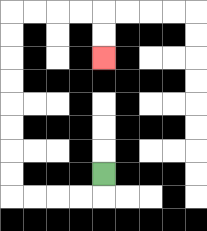{'start': '[4, 7]', 'end': '[4, 2]', 'path_directions': 'D,L,L,L,L,U,U,U,U,U,U,U,U,R,R,R,R,D,D', 'path_coordinates': '[[4, 7], [4, 8], [3, 8], [2, 8], [1, 8], [0, 8], [0, 7], [0, 6], [0, 5], [0, 4], [0, 3], [0, 2], [0, 1], [0, 0], [1, 0], [2, 0], [3, 0], [4, 0], [4, 1], [4, 2]]'}